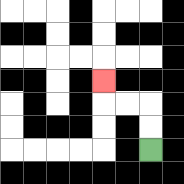{'start': '[6, 6]', 'end': '[4, 3]', 'path_directions': 'U,U,L,L,U', 'path_coordinates': '[[6, 6], [6, 5], [6, 4], [5, 4], [4, 4], [4, 3]]'}